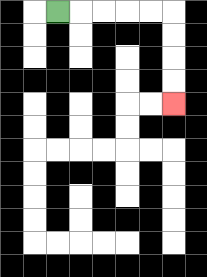{'start': '[2, 0]', 'end': '[7, 4]', 'path_directions': 'R,R,R,R,R,D,D,D,D', 'path_coordinates': '[[2, 0], [3, 0], [4, 0], [5, 0], [6, 0], [7, 0], [7, 1], [7, 2], [7, 3], [7, 4]]'}